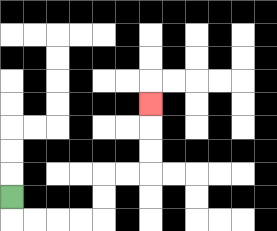{'start': '[0, 8]', 'end': '[6, 4]', 'path_directions': 'D,R,R,R,R,U,U,R,R,U,U,U', 'path_coordinates': '[[0, 8], [0, 9], [1, 9], [2, 9], [3, 9], [4, 9], [4, 8], [4, 7], [5, 7], [6, 7], [6, 6], [6, 5], [6, 4]]'}